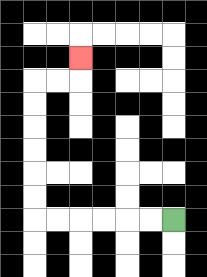{'start': '[7, 9]', 'end': '[3, 2]', 'path_directions': 'L,L,L,L,L,L,U,U,U,U,U,U,R,R,U', 'path_coordinates': '[[7, 9], [6, 9], [5, 9], [4, 9], [3, 9], [2, 9], [1, 9], [1, 8], [1, 7], [1, 6], [1, 5], [1, 4], [1, 3], [2, 3], [3, 3], [3, 2]]'}